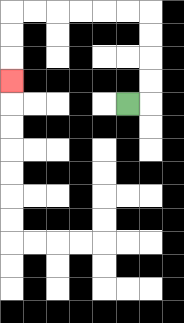{'start': '[5, 4]', 'end': '[0, 3]', 'path_directions': 'R,U,U,U,U,L,L,L,L,L,L,D,D,D', 'path_coordinates': '[[5, 4], [6, 4], [6, 3], [6, 2], [6, 1], [6, 0], [5, 0], [4, 0], [3, 0], [2, 0], [1, 0], [0, 0], [0, 1], [0, 2], [0, 3]]'}